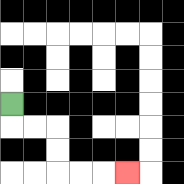{'start': '[0, 4]', 'end': '[5, 7]', 'path_directions': 'D,R,R,D,D,R,R,R', 'path_coordinates': '[[0, 4], [0, 5], [1, 5], [2, 5], [2, 6], [2, 7], [3, 7], [4, 7], [5, 7]]'}